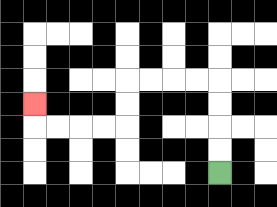{'start': '[9, 7]', 'end': '[1, 4]', 'path_directions': 'U,U,U,U,L,L,L,L,D,D,L,L,L,L,U', 'path_coordinates': '[[9, 7], [9, 6], [9, 5], [9, 4], [9, 3], [8, 3], [7, 3], [6, 3], [5, 3], [5, 4], [5, 5], [4, 5], [3, 5], [2, 5], [1, 5], [1, 4]]'}